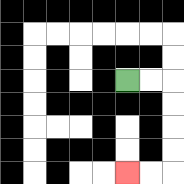{'start': '[5, 3]', 'end': '[5, 7]', 'path_directions': 'R,R,D,D,D,D,L,L', 'path_coordinates': '[[5, 3], [6, 3], [7, 3], [7, 4], [7, 5], [7, 6], [7, 7], [6, 7], [5, 7]]'}